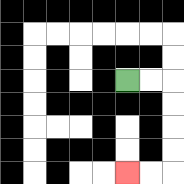{'start': '[5, 3]', 'end': '[5, 7]', 'path_directions': 'R,R,D,D,D,D,L,L', 'path_coordinates': '[[5, 3], [6, 3], [7, 3], [7, 4], [7, 5], [7, 6], [7, 7], [6, 7], [5, 7]]'}